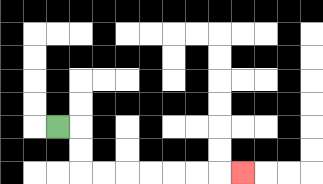{'start': '[2, 5]', 'end': '[10, 7]', 'path_directions': 'R,D,D,R,R,R,R,R,R,R', 'path_coordinates': '[[2, 5], [3, 5], [3, 6], [3, 7], [4, 7], [5, 7], [6, 7], [7, 7], [8, 7], [9, 7], [10, 7]]'}